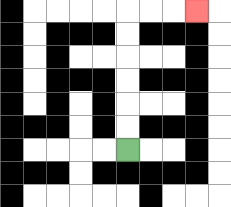{'start': '[5, 6]', 'end': '[8, 0]', 'path_directions': 'U,U,U,U,U,U,R,R,R', 'path_coordinates': '[[5, 6], [5, 5], [5, 4], [5, 3], [5, 2], [5, 1], [5, 0], [6, 0], [7, 0], [8, 0]]'}